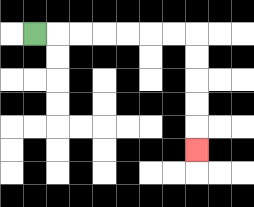{'start': '[1, 1]', 'end': '[8, 6]', 'path_directions': 'R,R,R,R,R,R,R,D,D,D,D,D', 'path_coordinates': '[[1, 1], [2, 1], [3, 1], [4, 1], [5, 1], [6, 1], [7, 1], [8, 1], [8, 2], [8, 3], [8, 4], [8, 5], [8, 6]]'}